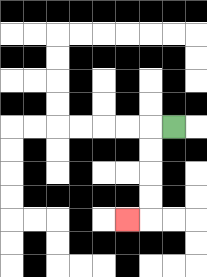{'start': '[7, 5]', 'end': '[5, 9]', 'path_directions': 'L,D,D,D,D,L', 'path_coordinates': '[[7, 5], [6, 5], [6, 6], [6, 7], [6, 8], [6, 9], [5, 9]]'}